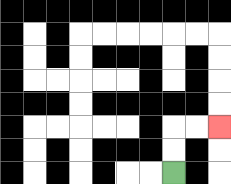{'start': '[7, 7]', 'end': '[9, 5]', 'path_directions': 'U,U,R,R', 'path_coordinates': '[[7, 7], [7, 6], [7, 5], [8, 5], [9, 5]]'}